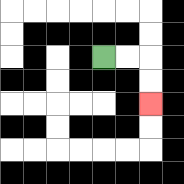{'start': '[4, 2]', 'end': '[6, 4]', 'path_directions': 'R,R,D,D', 'path_coordinates': '[[4, 2], [5, 2], [6, 2], [6, 3], [6, 4]]'}